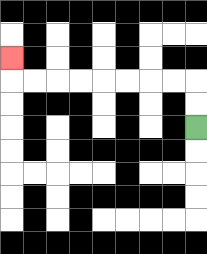{'start': '[8, 5]', 'end': '[0, 2]', 'path_directions': 'U,U,L,L,L,L,L,L,L,L,U', 'path_coordinates': '[[8, 5], [8, 4], [8, 3], [7, 3], [6, 3], [5, 3], [4, 3], [3, 3], [2, 3], [1, 3], [0, 3], [0, 2]]'}